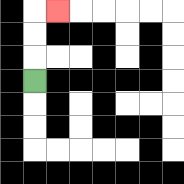{'start': '[1, 3]', 'end': '[2, 0]', 'path_directions': 'U,U,U,R', 'path_coordinates': '[[1, 3], [1, 2], [1, 1], [1, 0], [2, 0]]'}